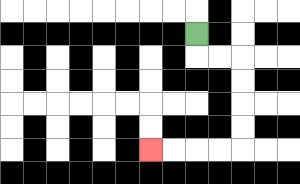{'start': '[8, 1]', 'end': '[6, 6]', 'path_directions': 'D,R,R,D,D,D,D,L,L,L,L', 'path_coordinates': '[[8, 1], [8, 2], [9, 2], [10, 2], [10, 3], [10, 4], [10, 5], [10, 6], [9, 6], [8, 6], [7, 6], [6, 6]]'}